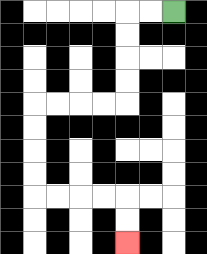{'start': '[7, 0]', 'end': '[5, 10]', 'path_directions': 'L,L,D,D,D,D,L,L,L,L,D,D,D,D,R,R,R,R,D,D', 'path_coordinates': '[[7, 0], [6, 0], [5, 0], [5, 1], [5, 2], [5, 3], [5, 4], [4, 4], [3, 4], [2, 4], [1, 4], [1, 5], [1, 6], [1, 7], [1, 8], [2, 8], [3, 8], [4, 8], [5, 8], [5, 9], [5, 10]]'}